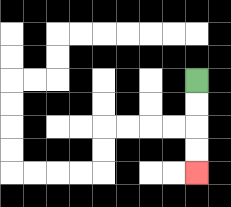{'start': '[8, 3]', 'end': '[8, 7]', 'path_directions': 'D,D,D,D', 'path_coordinates': '[[8, 3], [8, 4], [8, 5], [8, 6], [8, 7]]'}